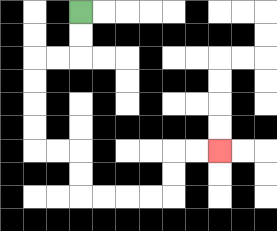{'start': '[3, 0]', 'end': '[9, 6]', 'path_directions': 'D,D,L,L,D,D,D,D,R,R,D,D,R,R,R,R,U,U,R,R', 'path_coordinates': '[[3, 0], [3, 1], [3, 2], [2, 2], [1, 2], [1, 3], [1, 4], [1, 5], [1, 6], [2, 6], [3, 6], [3, 7], [3, 8], [4, 8], [5, 8], [6, 8], [7, 8], [7, 7], [7, 6], [8, 6], [9, 6]]'}